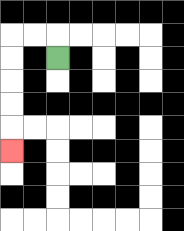{'start': '[2, 2]', 'end': '[0, 6]', 'path_directions': 'U,L,L,D,D,D,D,D', 'path_coordinates': '[[2, 2], [2, 1], [1, 1], [0, 1], [0, 2], [0, 3], [0, 4], [0, 5], [0, 6]]'}